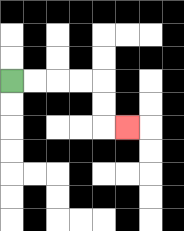{'start': '[0, 3]', 'end': '[5, 5]', 'path_directions': 'R,R,R,R,D,D,R', 'path_coordinates': '[[0, 3], [1, 3], [2, 3], [3, 3], [4, 3], [4, 4], [4, 5], [5, 5]]'}